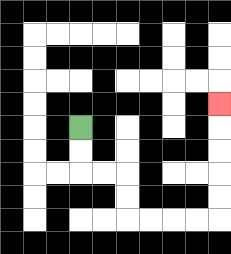{'start': '[3, 5]', 'end': '[9, 4]', 'path_directions': 'D,D,R,R,D,D,R,R,R,R,U,U,U,U,U', 'path_coordinates': '[[3, 5], [3, 6], [3, 7], [4, 7], [5, 7], [5, 8], [5, 9], [6, 9], [7, 9], [8, 9], [9, 9], [9, 8], [9, 7], [9, 6], [9, 5], [9, 4]]'}